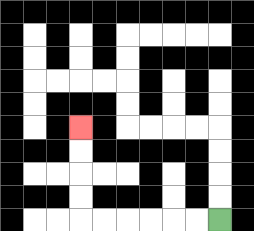{'start': '[9, 9]', 'end': '[3, 5]', 'path_directions': 'L,L,L,L,L,L,U,U,U,U', 'path_coordinates': '[[9, 9], [8, 9], [7, 9], [6, 9], [5, 9], [4, 9], [3, 9], [3, 8], [3, 7], [3, 6], [3, 5]]'}